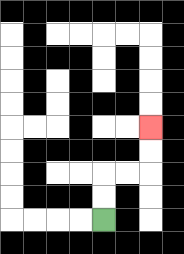{'start': '[4, 9]', 'end': '[6, 5]', 'path_directions': 'U,U,R,R,U,U', 'path_coordinates': '[[4, 9], [4, 8], [4, 7], [5, 7], [6, 7], [6, 6], [6, 5]]'}